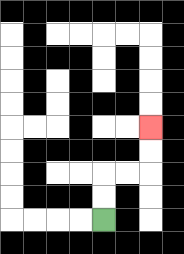{'start': '[4, 9]', 'end': '[6, 5]', 'path_directions': 'U,U,R,R,U,U', 'path_coordinates': '[[4, 9], [4, 8], [4, 7], [5, 7], [6, 7], [6, 6], [6, 5]]'}